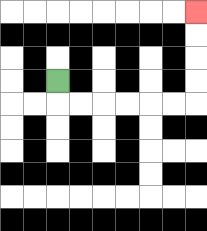{'start': '[2, 3]', 'end': '[8, 0]', 'path_directions': 'D,R,R,R,R,R,R,U,U,U,U', 'path_coordinates': '[[2, 3], [2, 4], [3, 4], [4, 4], [5, 4], [6, 4], [7, 4], [8, 4], [8, 3], [8, 2], [8, 1], [8, 0]]'}